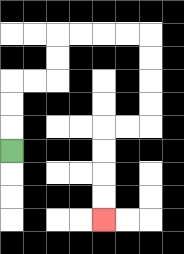{'start': '[0, 6]', 'end': '[4, 9]', 'path_directions': 'U,U,U,R,R,U,U,R,R,R,R,D,D,D,D,L,L,D,D,D,D', 'path_coordinates': '[[0, 6], [0, 5], [0, 4], [0, 3], [1, 3], [2, 3], [2, 2], [2, 1], [3, 1], [4, 1], [5, 1], [6, 1], [6, 2], [6, 3], [6, 4], [6, 5], [5, 5], [4, 5], [4, 6], [4, 7], [4, 8], [4, 9]]'}